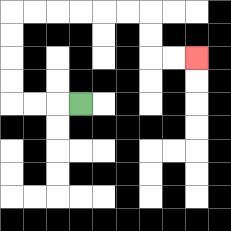{'start': '[3, 4]', 'end': '[8, 2]', 'path_directions': 'L,L,L,U,U,U,U,R,R,R,R,R,R,D,D,R,R', 'path_coordinates': '[[3, 4], [2, 4], [1, 4], [0, 4], [0, 3], [0, 2], [0, 1], [0, 0], [1, 0], [2, 0], [3, 0], [4, 0], [5, 0], [6, 0], [6, 1], [6, 2], [7, 2], [8, 2]]'}